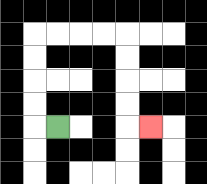{'start': '[2, 5]', 'end': '[6, 5]', 'path_directions': 'L,U,U,U,U,R,R,R,R,D,D,D,D,R', 'path_coordinates': '[[2, 5], [1, 5], [1, 4], [1, 3], [1, 2], [1, 1], [2, 1], [3, 1], [4, 1], [5, 1], [5, 2], [5, 3], [5, 4], [5, 5], [6, 5]]'}